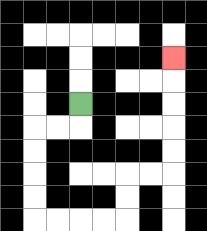{'start': '[3, 4]', 'end': '[7, 2]', 'path_directions': 'D,L,L,D,D,D,D,R,R,R,R,U,U,R,R,U,U,U,U,U', 'path_coordinates': '[[3, 4], [3, 5], [2, 5], [1, 5], [1, 6], [1, 7], [1, 8], [1, 9], [2, 9], [3, 9], [4, 9], [5, 9], [5, 8], [5, 7], [6, 7], [7, 7], [7, 6], [7, 5], [7, 4], [7, 3], [7, 2]]'}